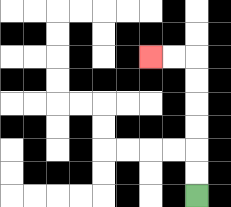{'start': '[8, 8]', 'end': '[6, 2]', 'path_directions': 'U,U,U,U,U,U,L,L', 'path_coordinates': '[[8, 8], [8, 7], [8, 6], [8, 5], [8, 4], [8, 3], [8, 2], [7, 2], [6, 2]]'}